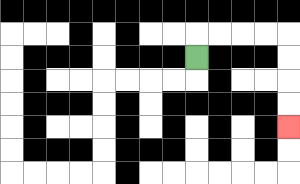{'start': '[8, 2]', 'end': '[12, 5]', 'path_directions': 'U,R,R,R,R,D,D,D,D', 'path_coordinates': '[[8, 2], [8, 1], [9, 1], [10, 1], [11, 1], [12, 1], [12, 2], [12, 3], [12, 4], [12, 5]]'}